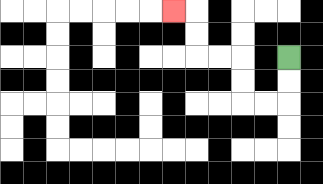{'start': '[12, 2]', 'end': '[7, 0]', 'path_directions': 'D,D,L,L,U,U,L,L,U,U,L', 'path_coordinates': '[[12, 2], [12, 3], [12, 4], [11, 4], [10, 4], [10, 3], [10, 2], [9, 2], [8, 2], [8, 1], [8, 0], [7, 0]]'}